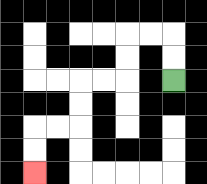{'start': '[7, 3]', 'end': '[1, 7]', 'path_directions': 'U,U,L,L,D,D,L,L,D,D,L,L,D,D', 'path_coordinates': '[[7, 3], [7, 2], [7, 1], [6, 1], [5, 1], [5, 2], [5, 3], [4, 3], [3, 3], [3, 4], [3, 5], [2, 5], [1, 5], [1, 6], [1, 7]]'}